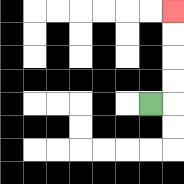{'start': '[6, 4]', 'end': '[7, 0]', 'path_directions': 'R,U,U,U,U', 'path_coordinates': '[[6, 4], [7, 4], [7, 3], [7, 2], [7, 1], [7, 0]]'}